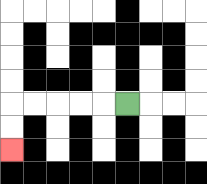{'start': '[5, 4]', 'end': '[0, 6]', 'path_directions': 'L,L,L,L,L,D,D', 'path_coordinates': '[[5, 4], [4, 4], [3, 4], [2, 4], [1, 4], [0, 4], [0, 5], [0, 6]]'}